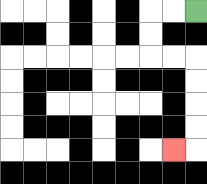{'start': '[8, 0]', 'end': '[7, 6]', 'path_directions': 'L,L,D,D,R,R,D,D,D,D,L', 'path_coordinates': '[[8, 0], [7, 0], [6, 0], [6, 1], [6, 2], [7, 2], [8, 2], [8, 3], [8, 4], [8, 5], [8, 6], [7, 6]]'}